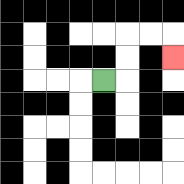{'start': '[4, 3]', 'end': '[7, 2]', 'path_directions': 'R,U,U,R,R,D', 'path_coordinates': '[[4, 3], [5, 3], [5, 2], [5, 1], [6, 1], [7, 1], [7, 2]]'}